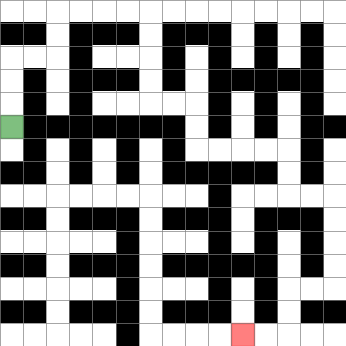{'start': '[0, 5]', 'end': '[10, 14]', 'path_directions': 'U,U,U,R,R,U,U,R,R,R,R,D,D,D,D,R,R,D,D,R,R,R,R,D,D,R,R,D,D,D,D,L,L,D,D,L,L', 'path_coordinates': '[[0, 5], [0, 4], [0, 3], [0, 2], [1, 2], [2, 2], [2, 1], [2, 0], [3, 0], [4, 0], [5, 0], [6, 0], [6, 1], [6, 2], [6, 3], [6, 4], [7, 4], [8, 4], [8, 5], [8, 6], [9, 6], [10, 6], [11, 6], [12, 6], [12, 7], [12, 8], [13, 8], [14, 8], [14, 9], [14, 10], [14, 11], [14, 12], [13, 12], [12, 12], [12, 13], [12, 14], [11, 14], [10, 14]]'}